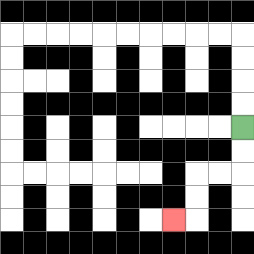{'start': '[10, 5]', 'end': '[7, 9]', 'path_directions': 'D,D,L,L,D,D,L', 'path_coordinates': '[[10, 5], [10, 6], [10, 7], [9, 7], [8, 7], [8, 8], [8, 9], [7, 9]]'}